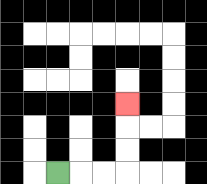{'start': '[2, 7]', 'end': '[5, 4]', 'path_directions': 'R,R,R,U,U,U', 'path_coordinates': '[[2, 7], [3, 7], [4, 7], [5, 7], [5, 6], [5, 5], [5, 4]]'}